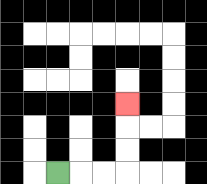{'start': '[2, 7]', 'end': '[5, 4]', 'path_directions': 'R,R,R,U,U,U', 'path_coordinates': '[[2, 7], [3, 7], [4, 7], [5, 7], [5, 6], [5, 5], [5, 4]]'}